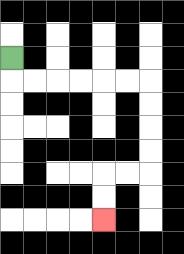{'start': '[0, 2]', 'end': '[4, 9]', 'path_directions': 'D,R,R,R,R,R,R,D,D,D,D,L,L,D,D', 'path_coordinates': '[[0, 2], [0, 3], [1, 3], [2, 3], [3, 3], [4, 3], [5, 3], [6, 3], [6, 4], [6, 5], [6, 6], [6, 7], [5, 7], [4, 7], [4, 8], [4, 9]]'}